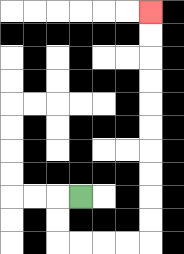{'start': '[3, 8]', 'end': '[6, 0]', 'path_directions': 'L,D,D,R,R,R,R,U,U,U,U,U,U,U,U,U,U', 'path_coordinates': '[[3, 8], [2, 8], [2, 9], [2, 10], [3, 10], [4, 10], [5, 10], [6, 10], [6, 9], [6, 8], [6, 7], [6, 6], [6, 5], [6, 4], [6, 3], [6, 2], [6, 1], [6, 0]]'}